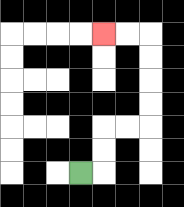{'start': '[3, 7]', 'end': '[4, 1]', 'path_directions': 'R,U,U,R,R,U,U,U,U,L,L', 'path_coordinates': '[[3, 7], [4, 7], [4, 6], [4, 5], [5, 5], [6, 5], [6, 4], [6, 3], [6, 2], [6, 1], [5, 1], [4, 1]]'}